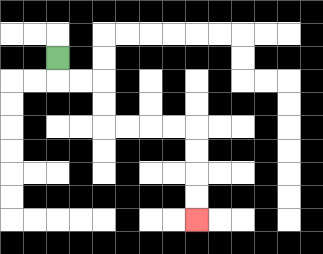{'start': '[2, 2]', 'end': '[8, 9]', 'path_directions': 'D,R,R,D,D,R,R,R,R,D,D,D,D', 'path_coordinates': '[[2, 2], [2, 3], [3, 3], [4, 3], [4, 4], [4, 5], [5, 5], [6, 5], [7, 5], [8, 5], [8, 6], [8, 7], [8, 8], [8, 9]]'}